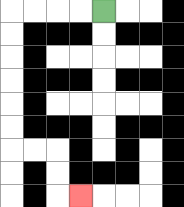{'start': '[4, 0]', 'end': '[3, 8]', 'path_directions': 'L,L,L,L,D,D,D,D,D,D,R,R,D,D,R', 'path_coordinates': '[[4, 0], [3, 0], [2, 0], [1, 0], [0, 0], [0, 1], [0, 2], [0, 3], [0, 4], [0, 5], [0, 6], [1, 6], [2, 6], [2, 7], [2, 8], [3, 8]]'}